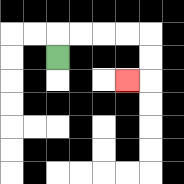{'start': '[2, 2]', 'end': '[5, 3]', 'path_directions': 'U,R,R,R,R,D,D,L', 'path_coordinates': '[[2, 2], [2, 1], [3, 1], [4, 1], [5, 1], [6, 1], [6, 2], [6, 3], [5, 3]]'}